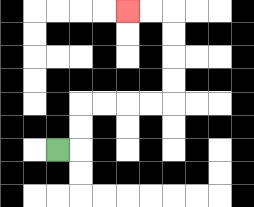{'start': '[2, 6]', 'end': '[5, 0]', 'path_directions': 'R,U,U,R,R,R,R,U,U,U,U,L,L', 'path_coordinates': '[[2, 6], [3, 6], [3, 5], [3, 4], [4, 4], [5, 4], [6, 4], [7, 4], [7, 3], [7, 2], [7, 1], [7, 0], [6, 0], [5, 0]]'}